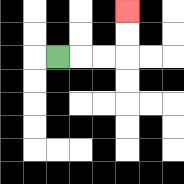{'start': '[2, 2]', 'end': '[5, 0]', 'path_directions': 'R,R,R,U,U', 'path_coordinates': '[[2, 2], [3, 2], [4, 2], [5, 2], [5, 1], [5, 0]]'}